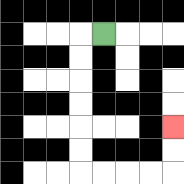{'start': '[4, 1]', 'end': '[7, 5]', 'path_directions': 'L,D,D,D,D,D,D,R,R,R,R,U,U', 'path_coordinates': '[[4, 1], [3, 1], [3, 2], [3, 3], [3, 4], [3, 5], [3, 6], [3, 7], [4, 7], [5, 7], [6, 7], [7, 7], [7, 6], [7, 5]]'}